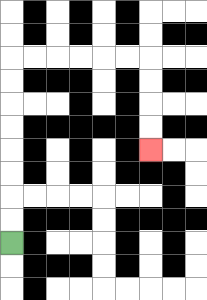{'start': '[0, 10]', 'end': '[6, 6]', 'path_directions': 'U,U,U,U,U,U,U,U,R,R,R,R,R,R,D,D,D,D', 'path_coordinates': '[[0, 10], [0, 9], [0, 8], [0, 7], [0, 6], [0, 5], [0, 4], [0, 3], [0, 2], [1, 2], [2, 2], [3, 2], [4, 2], [5, 2], [6, 2], [6, 3], [6, 4], [6, 5], [6, 6]]'}